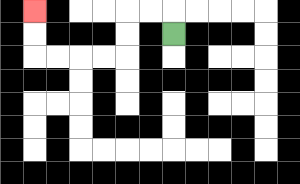{'start': '[7, 1]', 'end': '[1, 0]', 'path_directions': 'U,L,L,D,D,L,L,L,L,U,U', 'path_coordinates': '[[7, 1], [7, 0], [6, 0], [5, 0], [5, 1], [5, 2], [4, 2], [3, 2], [2, 2], [1, 2], [1, 1], [1, 0]]'}